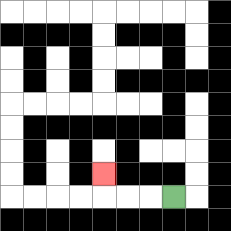{'start': '[7, 8]', 'end': '[4, 7]', 'path_directions': 'L,L,L,U', 'path_coordinates': '[[7, 8], [6, 8], [5, 8], [4, 8], [4, 7]]'}